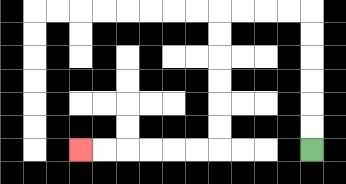{'start': '[13, 6]', 'end': '[3, 6]', 'path_directions': 'U,U,U,U,U,U,L,L,L,L,D,D,D,D,D,D,L,L,L,L,L,L', 'path_coordinates': '[[13, 6], [13, 5], [13, 4], [13, 3], [13, 2], [13, 1], [13, 0], [12, 0], [11, 0], [10, 0], [9, 0], [9, 1], [9, 2], [9, 3], [9, 4], [9, 5], [9, 6], [8, 6], [7, 6], [6, 6], [5, 6], [4, 6], [3, 6]]'}